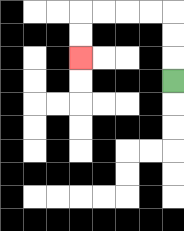{'start': '[7, 3]', 'end': '[3, 2]', 'path_directions': 'U,U,U,L,L,L,L,D,D', 'path_coordinates': '[[7, 3], [7, 2], [7, 1], [7, 0], [6, 0], [5, 0], [4, 0], [3, 0], [3, 1], [3, 2]]'}